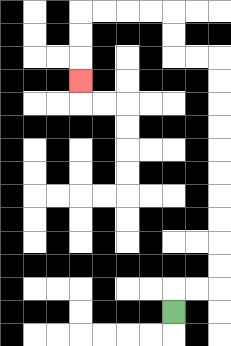{'start': '[7, 13]', 'end': '[3, 3]', 'path_directions': 'U,R,R,U,U,U,U,U,U,U,U,U,U,L,L,U,U,L,L,L,L,D,D,D', 'path_coordinates': '[[7, 13], [7, 12], [8, 12], [9, 12], [9, 11], [9, 10], [9, 9], [9, 8], [9, 7], [9, 6], [9, 5], [9, 4], [9, 3], [9, 2], [8, 2], [7, 2], [7, 1], [7, 0], [6, 0], [5, 0], [4, 0], [3, 0], [3, 1], [3, 2], [3, 3]]'}